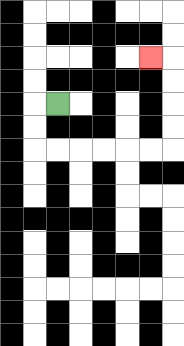{'start': '[2, 4]', 'end': '[6, 2]', 'path_directions': 'L,D,D,R,R,R,R,R,R,U,U,U,U,L', 'path_coordinates': '[[2, 4], [1, 4], [1, 5], [1, 6], [2, 6], [3, 6], [4, 6], [5, 6], [6, 6], [7, 6], [7, 5], [7, 4], [7, 3], [7, 2], [6, 2]]'}